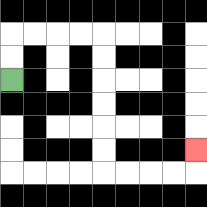{'start': '[0, 3]', 'end': '[8, 6]', 'path_directions': 'U,U,R,R,R,R,D,D,D,D,D,D,R,R,R,R,U', 'path_coordinates': '[[0, 3], [0, 2], [0, 1], [1, 1], [2, 1], [3, 1], [4, 1], [4, 2], [4, 3], [4, 4], [4, 5], [4, 6], [4, 7], [5, 7], [6, 7], [7, 7], [8, 7], [8, 6]]'}